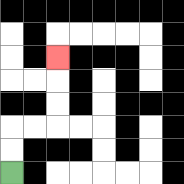{'start': '[0, 7]', 'end': '[2, 2]', 'path_directions': 'U,U,R,R,U,U,U', 'path_coordinates': '[[0, 7], [0, 6], [0, 5], [1, 5], [2, 5], [2, 4], [2, 3], [2, 2]]'}